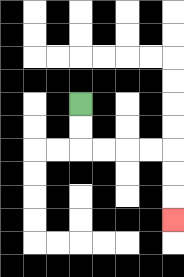{'start': '[3, 4]', 'end': '[7, 9]', 'path_directions': 'D,D,R,R,R,R,D,D,D', 'path_coordinates': '[[3, 4], [3, 5], [3, 6], [4, 6], [5, 6], [6, 6], [7, 6], [7, 7], [7, 8], [7, 9]]'}